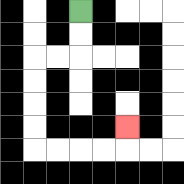{'start': '[3, 0]', 'end': '[5, 5]', 'path_directions': 'D,D,L,L,D,D,D,D,R,R,R,R,U', 'path_coordinates': '[[3, 0], [3, 1], [3, 2], [2, 2], [1, 2], [1, 3], [1, 4], [1, 5], [1, 6], [2, 6], [3, 6], [4, 6], [5, 6], [5, 5]]'}